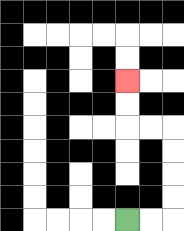{'start': '[5, 9]', 'end': '[5, 3]', 'path_directions': 'R,R,U,U,U,U,L,L,U,U', 'path_coordinates': '[[5, 9], [6, 9], [7, 9], [7, 8], [7, 7], [7, 6], [7, 5], [6, 5], [5, 5], [5, 4], [5, 3]]'}